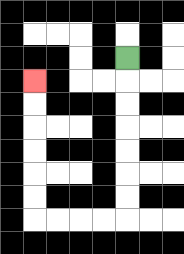{'start': '[5, 2]', 'end': '[1, 3]', 'path_directions': 'D,D,D,D,D,D,D,L,L,L,L,U,U,U,U,U,U', 'path_coordinates': '[[5, 2], [5, 3], [5, 4], [5, 5], [5, 6], [5, 7], [5, 8], [5, 9], [4, 9], [3, 9], [2, 9], [1, 9], [1, 8], [1, 7], [1, 6], [1, 5], [1, 4], [1, 3]]'}